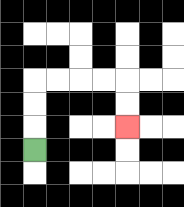{'start': '[1, 6]', 'end': '[5, 5]', 'path_directions': 'U,U,U,R,R,R,R,D,D', 'path_coordinates': '[[1, 6], [1, 5], [1, 4], [1, 3], [2, 3], [3, 3], [4, 3], [5, 3], [5, 4], [5, 5]]'}